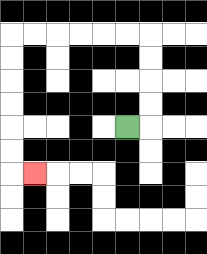{'start': '[5, 5]', 'end': '[1, 7]', 'path_directions': 'R,U,U,U,U,L,L,L,L,L,L,D,D,D,D,D,D,R', 'path_coordinates': '[[5, 5], [6, 5], [6, 4], [6, 3], [6, 2], [6, 1], [5, 1], [4, 1], [3, 1], [2, 1], [1, 1], [0, 1], [0, 2], [0, 3], [0, 4], [0, 5], [0, 6], [0, 7], [1, 7]]'}